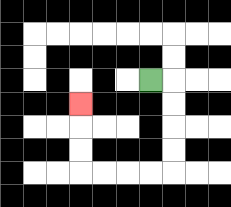{'start': '[6, 3]', 'end': '[3, 4]', 'path_directions': 'R,D,D,D,D,L,L,L,L,U,U,U', 'path_coordinates': '[[6, 3], [7, 3], [7, 4], [7, 5], [7, 6], [7, 7], [6, 7], [5, 7], [4, 7], [3, 7], [3, 6], [3, 5], [3, 4]]'}